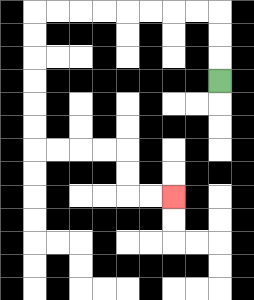{'start': '[9, 3]', 'end': '[7, 8]', 'path_directions': 'U,U,U,L,L,L,L,L,L,L,L,D,D,D,D,D,D,R,R,R,R,D,D,R,R', 'path_coordinates': '[[9, 3], [9, 2], [9, 1], [9, 0], [8, 0], [7, 0], [6, 0], [5, 0], [4, 0], [3, 0], [2, 0], [1, 0], [1, 1], [1, 2], [1, 3], [1, 4], [1, 5], [1, 6], [2, 6], [3, 6], [4, 6], [5, 6], [5, 7], [5, 8], [6, 8], [7, 8]]'}